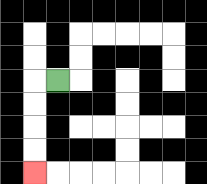{'start': '[2, 3]', 'end': '[1, 7]', 'path_directions': 'L,D,D,D,D', 'path_coordinates': '[[2, 3], [1, 3], [1, 4], [1, 5], [1, 6], [1, 7]]'}